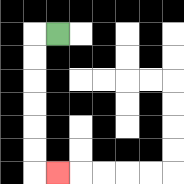{'start': '[2, 1]', 'end': '[2, 7]', 'path_directions': 'L,D,D,D,D,D,D,R', 'path_coordinates': '[[2, 1], [1, 1], [1, 2], [1, 3], [1, 4], [1, 5], [1, 6], [1, 7], [2, 7]]'}